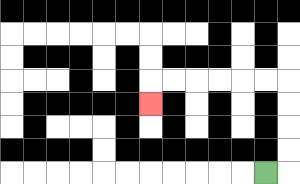{'start': '[11, 7]', 'end': '[6, 4]', 'path_directions': 'R,U,U,U,U,L,L,L,L,L,L,D', 'path_coordinates': '[[11, 7], [12, 7], [12, 6], [12, 5], [12, 4], [12, 3], [11, 3], [10, 3], [9, 3], [8, 3], [7, 3], [6, 3], [6, 4]]'}